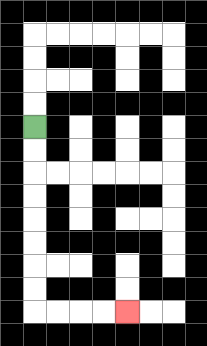{'start': '[1, 5]', 'end': '[5, 13]', 'path_directions': 'D,D,D,D,D,D,D,D,R,R,R,R', 'path_coordinates': '[[1, 5], [1, 6], [1, 7], [1, 8], [1, 9], [1, 10], [1, 11], [1, 12], [1, 13], [2, 13], [3, 13], [4, 13], [5, 13]]'}